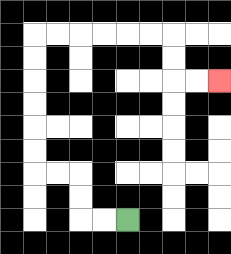{'start': '[5, 9]', 'end': '[9, 3]', 'path_directions': 'L,L,U,U,L,L,U,U,U,U,U,U,R,R,R,R,R,R,D,D,R,R', 'path_coordinates': '[[5, 9], [4, 9], [3, 9], [3, 8], [3, 7], [2, 7], [1, 7], [1, 6], [1, 5], [1, 4], [1, 3], [1, 2], [1, 1], [2, 1], [3, 1], [4, 1], [5, 1], [6, 1], [7, 1], [7, 2], [7, 3], [8, 3], [9, 3]]'}